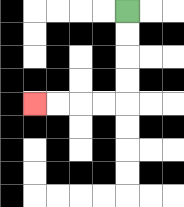{'start': '[5, 0]', 'end': '[1, 4]', 'path_directions': 'D,D,D,D,L,L,L,L', 'path_coordinates': '[[5, 0], [5, 1], [5, 2], [5, 3], [5, 4], [4, 4], [3, 4], [2, 4], [1, 4]]'}